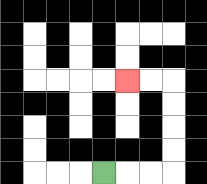{'start': '[4, 7]', 'end': '[5, 3]', 'path_directions': 'R,R,R,U,U,U,U,L,L', 'path_coordinates': '[[4, 7], [5, 7], [6, 7], [7, 7], [7, 6], [7, 5], [7, 4], [7, 3], [6, 3], [5, 3]]'}